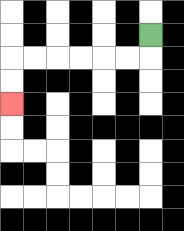{'start': '[6, 1]', 'end': '[0, 4]', 'path_directions': 'D,L,L,L,L,L,L,D,D', 'path_coordinates': '[[6, 1], [6, 2], [5, 2], [4, 2], [3, 2], [2, 2], [1, 2], [0, 2], [0, 3], [0, 4]]'}